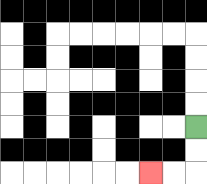{'start': '[8, 5]', 'end': '[6, 7]', 'path_directions': 'D,D,L,L', 'path_coordinates': '[[8, 5], [8, 6], [8, 7], [7, 7], [6, 7]]'}